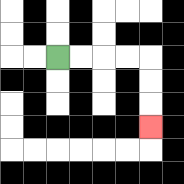{'start': '[2, 2]', 'end': '[6, 5]', 'path_directions': 'R,R,R,R,D,D,D', 'path_coordinates': '[[2, 2], [3, 2], [4, 2], [5, 2], [6, 2], [6, 3], [6, 4], [6, 5]]'}